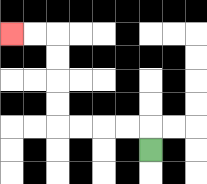{'start': '[6, 6]', 'end': '[0, 1]', 'path_directions': 'U,L,L,L,L,U,U,U,U,L,L', 'path_coordinates': '[[6, 6], [6, 5], [5, 5], [4, 5], [3, 5], [2, 5], [2, 4], [2, 3], [2, 2], [2, 1], [1, 1], [0, 1]]'}